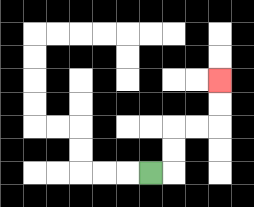{'start': '[6, 7]', 'end': '[9, 3]', 'path_directions': 'R,U,U,R,R,U,U', 'path_coordinates': '[[6, 7], [7, 7], [7, 6], [7, 5], [8, 5], [9, 5], [9, 4], [9, 3]]'}